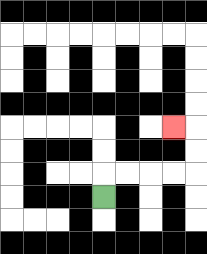{'start': '[4, 8]', 'end': '[7, 5]', 'path_directions': 'U,R,R,R,R,U,U,L', 'path_coordinates': '[[4, 8], [4, 7], [5, 7], [6, 7], [7, 7], [8, 7], [8, 6], [8, 5], [7, 5]]'}